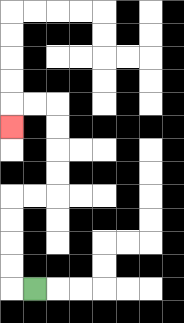{'start': '[1, 12]', 'end': '[0, 5]', 'path_directions': 'L,U,U,U,U,R,R,U,U,U,U,L,L,D', 'path_coordinates': '[[1, 12], [0, 12], [0, 11], [0, 10], [0, 9], [0, 8], [1, 8], [2, 8], [2, 7], [2, 6], [2, 5], [2, 4], [1, 4], [0, 4], [0, 5]]'}